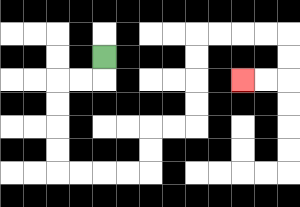{'start': '[4, 2]', 'end': '[10, 3]', 'path_directions': 'D,L,L,D,D,D,D,R,R,R,R,U,U,R,R,U,U,U,U,R,R,R,R,D,D,L,L', 'path_coordinates': '[[4, 2], [4, 3], [3, 3], [2, 3], [2, 4], [2, 5], [2, 6], [2, 7], [3, 7], [4, 7], [5, 7], [6, 7], [6, 6], [6, 5], [7, 5], [8, 5], [8, 4], [8, 3], [8, 2], [8, 1], [9, 1], [10, 1], [11, 1], [12, 1], [12, 2], [12, 3], [11, 3], [10, 3]]'}